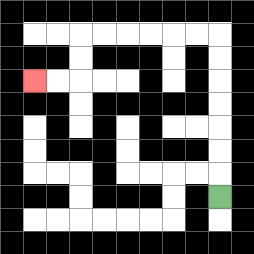{'start': '[9, 8]', 'end': '[1, 3]', 'path_directions': 'U,U,U,U,U,U,U,L,L,L,L,L,L,D,D,L,L', 'path_coordinates': '[[9, 8], [9, 7], [9, 6], [9, 5], [9, 4], [9, 3], [9, 2], [9, 1], [8, 1], [7, 1], [6, 1], [5, 1], [4, 1], [3, 1], [3, 2], [3, 3], [2, 3], [1, 3]]'}